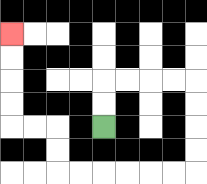{'start': '[4, 5]', 'end': '[0, 1]', 'path_directions': 'U,U,R,R,R,R,D,D,D,D,L,L,L,L,L,L,U,U,L,L,U,U,U,U', 'path_coordinates': '[[4, 5], [4, 4], [4, 3], [5, 3], [6, 3], [7, 3], [8, 3], [8, 4], [8, 5], [8, 6], [8, 7], [7, 7], [6, 7], [5, 7], [4, 7], [3, 7], [2, 7], [2, 6], [2, 5], [1, 5], [0, 5], [0, 4], [0, 3], [0, 2], [0, 1]]'}